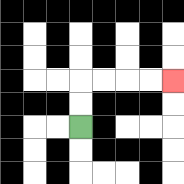{'start': '[3, 5]', 'end': '[7, 3]', 'path_directions': 'U,U,R,R,R,R', 'path_coordinates': '[[3, 5], [3, 4], [3, 3], [4, 3], [5, 3], [6, 3], [7, 3]]'}